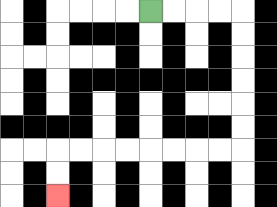{'start': '[6, 0]', 'end': '[2, 8]', 'path_directions': 'R,R,R,R,D,D,D,D,D,D,L,L,L,L,L,L,L,L,D,D', 'path_coordinates': '[[6, 0], [7, 0], [8, 0], [9, 0], [10, 0], [10, 1], [10, 2], [10, 3], [10, 4], [10, 5], [10, 6], [9, 6], [8, 6], [7, 6], [6, 6], [5, 6], [4, 6], [3, 6], [2, 6], [2, 7], [2, 8]]'}